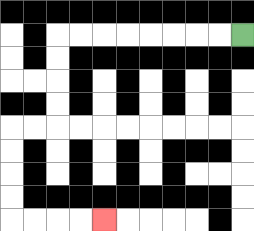{'start': '[10, 1]', 'end': '[4, 9]', 'path_directions': 'L,L,L,L,L,L,L,L,D,D,D,D,L,L,D,D,D,D,R,R,R,R', 'path_coordinates': '[[10, 1], [9, 1], [8, 1], [7, 1], [6, 1], [5, 1], [4, 1], [3, 1], [2, 1], [2, 2], [2, 3], [2, 4], [2, 5], [1, 5], [0, 5], [0, 6], [0, 7], [0, 8], [0, 9], [1, 9], [2, 9], [3, 9], [4, 9]]'}